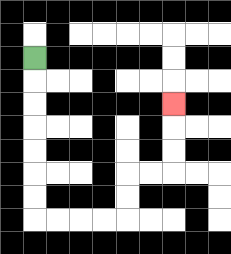{'start': '[1, 2]', 'end': '[7, 4]', 'path_directions': 'D,D,D,D,D,D,D,R,R,R,R,U,U,R,R,U,U,U', 'path_coordinates': '[[1, 2], [1, 3], [1, 4], [1, 5], [1, 6], [1, 7], [1, 8], [1, 9], [2, 9], [3, 9], [4, 9], [5, 9], [5, 8], [5, 7], [6, 7], [7, 7], [7, 6], [7, 5], [7, 4]]'}